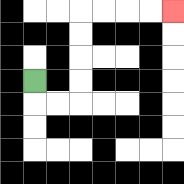{'start': '[1, 3]', 'end': '[7, 0]', 'path_directions': 'D,R,R,U,U,U,U,R,R,R,R', 'path_coordinates': '[[1, 3], [1, 4], [2, 4], [3, 4], [3, 3], [3, 2], [3, 1], [3, 0], [4, 0], [5, 0], [6, 0], [7, 0]]'}